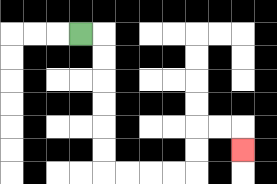{'start': '[3, 1]', 'end': '[10, 6]', 'path_directions': 'R,D,D,D,D,D,D,R,R,R,R,U,U,R,R,D', 'path_coordinates': '[[3, 1], [4, 1], [4, 2], [4, 3], [4, 4], [4, 5], [4, 6], [4, 7], [5, 7], [6, 7], [7, 7], [8, 7], [8, 6], [8, 5], [9, 5], [10, 5], [10, 6]]'}